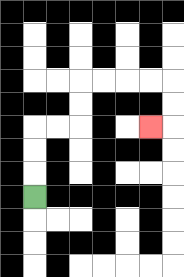{'start': '[1, 8]', 'end': '[6, 5]', 'path_directions': 'U,U,U,R,R,U,U,R,R,R,R,D,D,L', 'path_coordinates': '[[1, 8], [1, 7], [1, 6], [1, 5], [2, 5], [3, 5], [3, 4], [3, 3], [4, 3], [5, 3], [6, 3], [7, 3], [7, 4], [7, 5], [6, 5]]'}